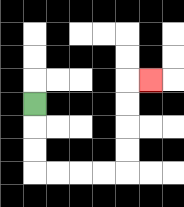{'start': '[1, 4]', 'end': '[6, 3]', 'path_directions': 'D,D,D,R,R,R,R,U,U,U,U,R', 'path_coordinates': '[[1, 4], [1, 5], [1, 6], [1, 7], [2, 7], [3, 7], [4, 7], [5, 7], [5, 6], [5, 5], [5, 4], [5, 3], [6, 3]]'}